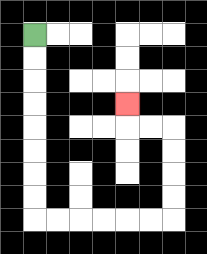{'start': '[1, 1]', 'end': '[5, 4]', 'path_directions': 'D,D,D,D,D,D,D,D,R,R,R,R,R,R,U,U,U,U,L,L,U', 'path_coordinates': '[[1, 1], [1, 2], [1, 3], [1, 4], [1, 5], [1, 6], [1, 7], [1, 8], [1, 9], [2, 9], [3, 9], [4, 9], [5, 9], [6, 9], [7, 9], [7, 8], [7, 7], [7, 6], [7, 5], [6, 5], [5, 5], [5, 4]]'}